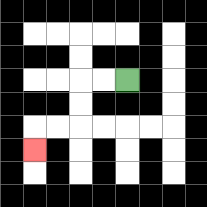{'start': '[5, 3]', 'end': '[1, 6]', 'path_directions': 'L,L,D,D,L,L,D', 'path_coordinates': '[[5, 3], [4, 3], [3, 3], [3, 4], [3, 5], [2, 5], [1, 5], [1, 6]]'}